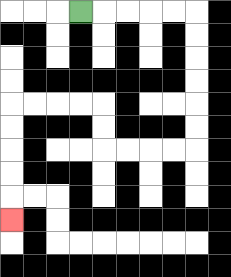{'start': '[3, 0]', 'end': '[0, 9]', 'path_directions': 'R,R,R,R,R,D,D,D,D,D,D,L,L,L,L,U,U,L,L,L,L,D,D,D,D,D', 'path_coordinates': '[[3, 0], [4, 0], [5, 0], [6, 0], [7, 0], [8, 0], [8, 1], [8, 2], [8, 3], [8, 4], [8, 5], [8, 6], [7, 6], [6, 6], [5, 6], [4, 6], [4, 5], [4, 4], [3, 4], [2, 4], [1, 4], [0, 4], [0, 5], [0, 6], [0, 7], [0, 8], [0, 9]]'}